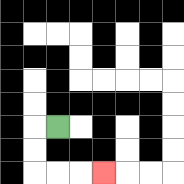{'start': '[2, 5]', 'end': '[4, 7]', 'path_directions': 'L,D,D,R,R,R', 'path_coordinates': '[[2, 5], [1, 5], [1, 6], [1, 7], [2, 7], [3, 7], [4, 7]]'}